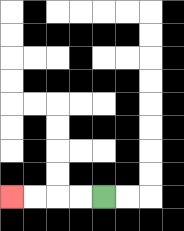{'start': '[4, 8]', 'end': '[0, 8]', 'path_directions': 'L,L,L,L', 'path_coordinates': '[[4, 8], [3, 8], [2, 8], [1, 8], [0, 8]]'}